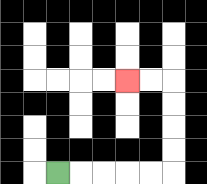{'start': '[2, 7]', 'end': '[5, 3]', 'path_directions': 'R,R,R,R,R,U,U,U,U,L,L', 'path_coordinates': '[[2, 7], [3, 7], [4, 7], [5, 7], [6, 7], [7, 7], [7, 6], [7, 5], [7, 4], [7, 3], [6, 3], [5, 3]]'}